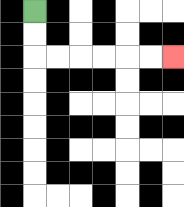{'start': '[1, 0]', 'end': '[7, 2]', 'path_directions': 'D,D,R,R,R,R,R,R', 'path_coordinates': '[[1, 0], [1, 1], [1, 2], [2, 2], [3, 2], [4, 2], [5, 2], [6, 2], [7, 2]]'}